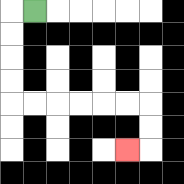{'start': '[1, 0]', 'end': '[5, 6]', 'path_directions': 'L,D,D,D,D,R,R,R,R,R,R,D,D,L', 'path_coordinates': '[[1, 0], [0, 0], [0, 1], [0, 2], [0, 3], [0, 4], [1, 4], [2, 4], [3, 4], [4, 4], [5, 4], [6, 4], [6, 5], [6, 6], [5, 6]]'}